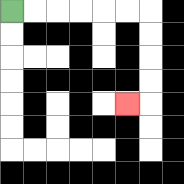{'start': '[0, 0]', 'end': '[5, 4]', 'path_directions': 'R,R,R,R,R,R,D,D,D,D,L', 'path_coordinates': '[[0, 0], [1, 0], [2, 0], [3, 0], [4, 0], [5, 0], [6, 0], [6, 1], [6, 2], [6, 3], [6, 4], [5, 4]]'}